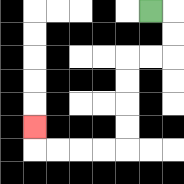{'start': '[6, 0]', 'end': '[1, 5]', 'path_directions': 'R,D,D,L,L,D,D,D,D,L,L,L,L,U', 'path_coordinates': '[[6, 0], [7, 0], [7, 1], [7, 2], [6, 2], [5, 2], [5, 3], [5, 4], [5, 5], [5, 6], [4, 6], [3, 6], [2, 6], [1, 6], [1, 5]]'}